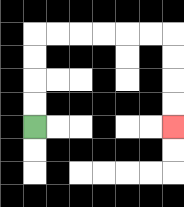{'start': '[1, 5]', 'end': '[7, 5]', 'path_directions': 'U,U,U,U,R,R,R,R,R,R,D,D,D,D', 'path_coordinates': '[[1, 5], [1, 4], [1, 3], [1, 2], [1, 1], [2, 1], [3, 1], [4, 1], [5, 1], [6, 1], [7, 1], [7, 2], [7, 3], [7, 4], [7, 5]]'}